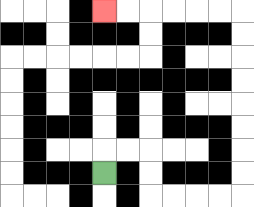{'start': '[4, 7]', 'end': '[4, 0]', 'path_directions': 'U,R,R,D,D,R,R,R,R,U,U,U,U,U,U,U,U,L,L,L,L,L,L', 'path_coordinates': '[[4, 7], [4, 6], [5, 6], [6, 6], [6, 7], [6, 8], [7, 8], [8, 8], [9, 8], [10, 8], [10, 7], [10, 6], [10, 5], [10, 4], [10, 3], [10, 2], [10, 1], [10, 0], [9, 0], [8, 0], [7, 0], [6, 0], [5, 0], [4, 0]]'}